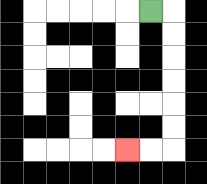{'start': '[6, 0]', 'end': '[5, 6]', 'path_directions': 'R,D,D,D,D,D,D,L,L', 'path_coordinates': '[[6, 0], [7, 0], [7, 1], [7, 2], [7, 3], [7, 4], [7, 5], [7, 6], [6, 6], [5, 6]]'}